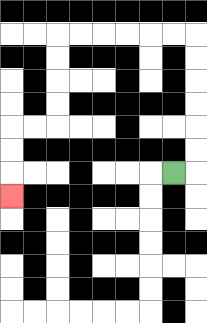{'start': '[7, 7]', 'end': '[0, 8]', 'path_directions': 'R,U,U,U,U,U,U,L,L,L,L,L,L,D,D,D,D,L,L,D,D,D', 'path_coordinates': '[[7, 7], [8, 7], [8, 6], [8, 5], [8, 4], [8, 3], [8, 2], [8, 1], [7, 1], [6, 1], [5, 1], [4, 1], [3, 1], [2, 1], [2, 2], [2, 3], [2, 4], [2, 5], [1, 5], [0, 5], [0, 6], [0, 7], [0, 8]]'}